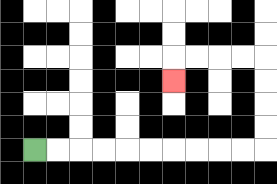{'start': '[1, 6]', 'end': '[7, 3]', 'path_directions': 'R,R,R,R,R,R,R,R,R,R,U,U,U,U,L,L,L,L,D', 'path_coordinates': '[[1, 6], [2, 6], [3, 6], [4, 6], [5, 6], [6, 6], [7, 6], [8, 6], [9, 6], [10, 6], [11, 6], [11, 5], [11, 4], [11, 3], [11, 2], [10, 2], [9, 2], [8, 2], [7, 2], [7, 3]]'}